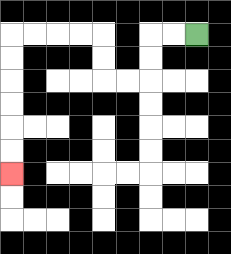{'start': '[8, 1]', 'end': '[0, 7]', 'path_directions': 'L,L,D,D,L,L,U,U,L,L,L,L,D,D,D,D,D,D', 'path_coordinates': '[[8, 1], [7, 1], [6, 1], [6, 2], [6, 3], [5, 3], [4, 3], [4, 2], [4, 1], [3, 1], [2, 1], [1, 1], [0, 1], [0, 2], [0, 3], [0, 4], [0, 5], [0, 6], [0, 7]]'}